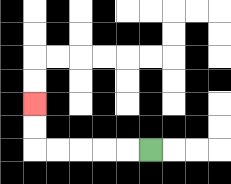{'start': '[6, 6]', 'end': '[1, 4]', 'path_directions': 'L,L,L,L,L,U,U', 'path_coordinates': '[[6, 6], [5, 6], [4, 6], [3, 6], [2, 6], [1, 6], [1, 5], [1, 4]]'}